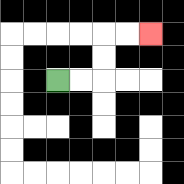{'start': '[2, 3]', 'end': '[6, 1]', 'path_directions': 'R,R,U,U,R,R', 'path_coordinates': '[[2, 3], [3, 3], [4, 3], [4, 2], [4, 1], [5, 1], [6, 1]]'}